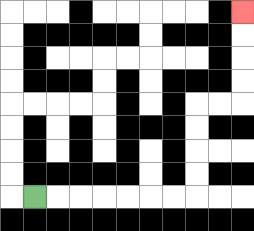{'start': '[1, 8]', 'end': '[10, 0]', 'path_directions': 'R,R,R,R,R,R,R,U,U,U,U,R,R,U,U,U,U', 'path_coordinates': '[[1, 8], [2, 8], [3, 8], [4, 8], [5, 8], [6, 8], [7, 8], [8, 8], [8, 7], [8, 6], [8, 5], [8, 4], [9, 4], [10, 4], [10, 3], [10, 2], [10, 1], [10, 0]]'}